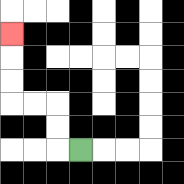{'start': '[3, 6]', 'end': '[0, 1]', 'path_directions': 'L,U,U,L,L,U,U,U', 'path_coordinates': '[[3, 6], [2, 6], [2, 5], [2, 4], [1, 4], [0, 4], [0, 3], [0, 2], [0, 1]]'}